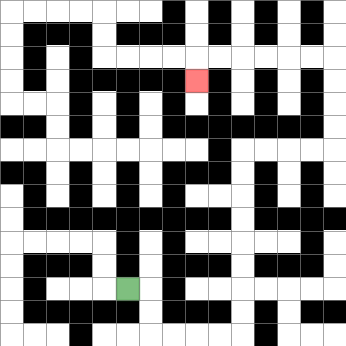{'start': '[5, 12]', 'end': '[8, 3]', 'path_directions': 'R,D,D,R,R,R,R,U,U,U,U,U,U,U,U,R,R,R,R,U,U,U,U,L,L,L,L,L,L,D', 'path_coordinates': '[[5, 12], [6, 12], [6, 13], [6, 14], [7, 14], [8, 14], [9, 14], [10, 14], [10, 13], [10, 12], [10, 11], [10, 10], [10, 9], [10, 8], [10, 7], [10, 6], [11, 6], [12, 6], [13, 6], [14, 6], [14, 5], [14, 4], [14, 3], [14, 2], [13, 2], [12, 2], [11, 2], [10, 2], [9, 2], [8, 2], [8, 3]]'}